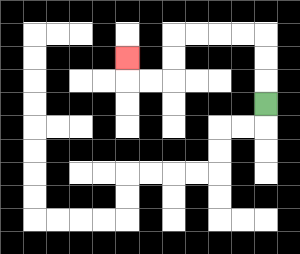{'start': '[11, 4]', 'end': '[5, 2]', 'path_directions': 'U,U,U,L,L,L,L,D,D,L,L,U', 'path_coordinates': '[[11, 4], [11, 3], [11, 2], [11, 1], [10, 1], [9, 1], [8, 1], [7, 1], [7, 2], [7, 3], [6, 3], [5, 3], [5, 2]]'}